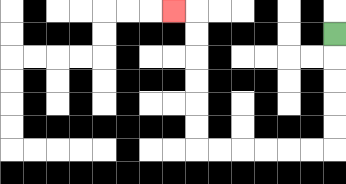{'start': '[14, 1]', 'end': '[7, 0]', 'path_directions': 'D,D,D,D,D,L,L,L,L,L,L,U,U,U,U,U,U,L', 'path_coordinates': '[[14, 1], [14, 2], [14, 3], [14, 4], [14, 5], [14, 6], [13, 6], [12, 6], [11, 6], [10, 6], [9, 6], [8, 6], [8, 5], [8, 4], [8, 3], [8, 2], [8, 1], [8, 0], [7, 0]]'}